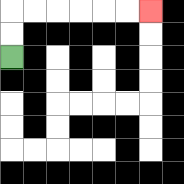{'start': '[0, 2]', 'end': '[6, 0]', 'path_directions': 'U,U,R,R,R,R,R,R', 'path_coordinates': '[[0, 2], [0, 1], [0, 0], [1, 0], [2, 0], [3, 0], [4, 0], [5, 0], [6, 0]]'}